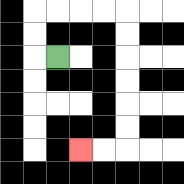{'start': '[2, 2]', 'end': '[3, 6]', 'path_directions': 'L,U,U,R,R,R,R,D,D,D,D,D,D,L,L', 'path_coordinates': '[[2, 2], [1, 2], [1, 1], [1, 0], [2, 0], [3, 0], [4, 0], [5, 0], [5, 1], [5, 2], [5, 3], [5, 4], [5, 5], [5, 6], [4, 6], [3, 6]]'}